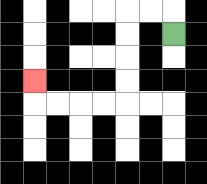{'start': '[7, 1]', 'end': '[1, 3]', 'path_directions': 'U,L,L,D,D,D,D,L,L,L,L,U', 'path_coordinates': '[[7, 1], [7, 0], [6, 0], [5, 0], [5, 1], [5, 2], [5, 3], [5, 4], [4, 4], [3, 4], [2, 4], [1, 4], [1, 3]]'}